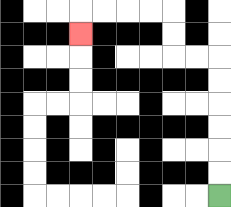{'start': '[9, 8]', 'end': '[3, 1]', 'path_directions': 'U,U,U,U,U,U,L,L,U,U,L,L,L,L,D', 'path_coordinates': '[[9, 8], [9, 7], [9, 6], [9, 5], [9, 4], [9, 3], [9, 2], [8, 2], [7, 2], [7, 1], [7, 0], [6, 0], [5, 0], [4, 0], [3, 0], [3, 1]]'}